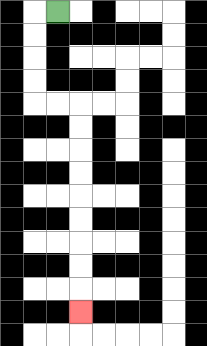{'start': '[2, 0]', 'end': '[3, 13]', 'path_directions': 'L,D,D,D,D,R,R,D,D,D,D,D,D,D,D,D', 'path_coordinates': '[[2, 0], [1, 0], [1, 1], [1, 2], [1, 3], [1, 4], [2, 4], [3, 4], [3, 5], [3, 6], [3, 7], [3, 8], [3, 9], [3, 10], [3, 11], [3, 12], [3, 13]]'}